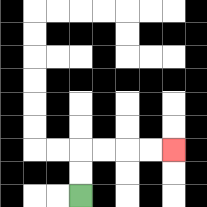{'start': '[3, 8]', 'end': '[7, 6]', 'path_directions': 'U,U,R,R,R,R', 'path_coordinates': '[[3, 8], [3, 7], [3, 6], [4, 6], [5, 6], [6, 6], [7, 6]]'}